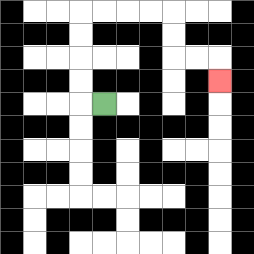{'start': '[4, 4]', 'end': '[9, 3]', 'path_directions': 'L,U,U,U,U,R,R,R,R,D,D,R,R,D', 'path_coordinates': '[[4, 4], [3, 4], [3, 3], [3, 2], [3, 1], [3, 0], [4, 0], [5, 0], [6, 0], [7, 0], [7, 1], [7, 2], [8, 2], [9, 2], [9, 3]]'}